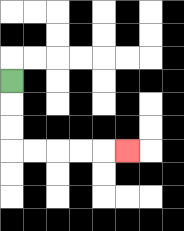{'start': '[0, 3]', 'end': '[5, 6]', 'path_directions': 'D,D,D,R,R,R,R,R', 'path_coordinates': '[[0, 3], [0, 4], [0, 5], [0, 6], [1, 6], [2, 6], [3, 6], [4, 6], [5, 6]]'}